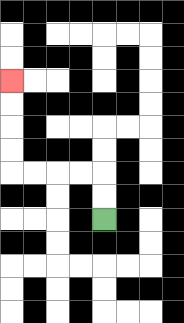{'start': '[4, 9]', 'end': '[0, 3]', 'path_directions': 'U,U,L,L,L,L,U,U,U,U', 'path_coordinates': '[[4, 9], [4, 8], [4, 7], [3, 7], [2, 7], [1, 7], [0, 7], [0, 6], [0, 5], [0, 4], [0, 3]]'}